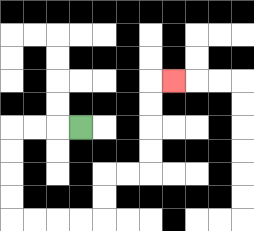{'start': '[3, 5]', 'end': '[7, 3]', 'path_directions': 'L,L,L,D,D,D,D,R,R,R,R,U,U,R,R,U,U,U,U,R', 'path_coordinates': '[[3, 5], [2, 5], [1, 5], [0, 5], [0, 6], [0, 7], [0, 8], [0, 9], [1, 9], [2, 9], [3, 9], [4, 9], [4, 8], [4, 7], [5, 7], [6, 7], [6, 6], [6, 5], [6, 4], [6, 3], [7, 3]]'}